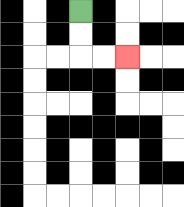{'start': '[3, 0]', 'end': '[5, 2]', 'path_directions': 'D,D,R,R', 'path_coordinates': '[[3, 0], [3, 1], [3, 2], [4, 2], [5, 2]]'}